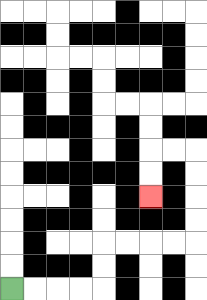{'start': '[0, 12]', 'end': '[6, 8]', 'path_directions': 'R,R,R,R,U,U,R,R,R,R,U,U,U,U,L,L,D,D', 'path_coordinates': '[[0, 12], [1, 12], [2, 12], [3, 12], [4, 12], [4, 11], [4, 10], [5, 10], [6, 10], [7, 10], [8, 10], [8, 9], [8, 8], [8, 7], [8, 6], [7, 6], [6, 6], [6, 7], [6, 8]]'}